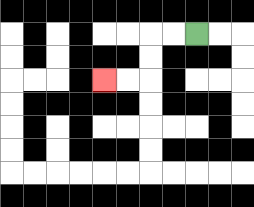{'start': '[8, 1]', 'end': '[4, 3]', 'path_directions': 'L,L,D,D,L,L', 'path_coordinates': '[[8, 1], [7, 1], [6, 1], [6, 2], [6, 3], [5, 3], [4, 3]]'}